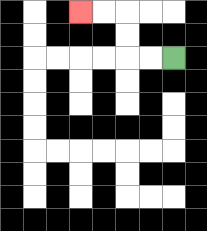{'start': '[7, 2]', 'end': '[3, 0]', 'path_directions': 'L,L,U,U,L,L', 'path_coordinates': '[[7, 2], [6, 2], [5, 2], [5, 1], [5, 0], [4, 0], [3, 0]]'}